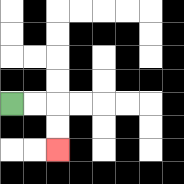{'start': '[0, 4]', 'end': '[2, 6]', 'path_directions': 'R,R,D,D', 'path_coordinates': '[[0, 4], [1, 4], [2, 4], [2, 5], [2, 6]]'}